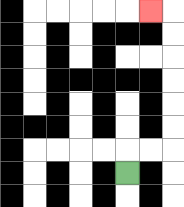{'start': '[5, 7]', 'end': '[6, 0]', 'path_directions': 'U,R,R,U,U,U,U,U,U,L', 'path_coordinates': '[[5, 7], [5, 6], [6, 6], [7, 6], [7, 5], [7, 4], [7, 3], [7, 2], [7, 1], [7, 0], [6, 0]]'}